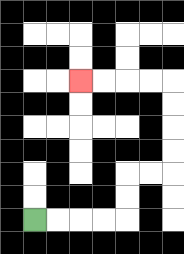{'start': '[1, 9]', 'end': '[3, 3]', 'path_directions': 'R,R,R,R,U,U,R,R,U,U,U,U,L,L,L,L', 'path_coordinates': '[[1, 9], [2, 9], [3, 9], [4, 9], [5, 9], [5, 8], [5, 7], [6, 7], [7, 7], [7, 6], [7, 5], [7, 4], [7, 3], [6, 3], [5, 3], [4, 3], [3, 3]]'}